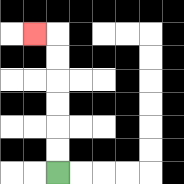{'start': '[2, 7]', 'end': '[1, 1]', 'path_directions': 'U,U,U,U,U,U,L', 'path_coordinates': '[[2, 7], [2, 6], [2, 5], [2, 4], [2, 3], [2, 2], [2, 1], [1, 1]]'}